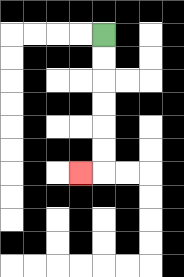{'start': '[4, 1]', 'end': '[3, 7]', 'path_directions': 'D,D,D,D,D,D,L', 'path_coordinates': '[[4, 1], [4, 2], [4, 3], [4, 4], [4, 5], [4, 6], [4, 7], [3, 7]]'}